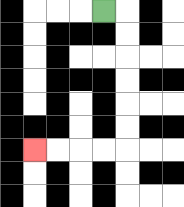{'start': '[4, 0]', 'end': '[1, 6]', 'path_directions': 'R,D,D,D,D,D,D,L,L,L,L', 'path_coordinates': '[[4, 0], [5, 0], [5, 1], [5, 2], [5, 3], [5, 4], [5, 5], [5, 6], [4, 6], [3, 6], [2, 6], [1, 6]]'}